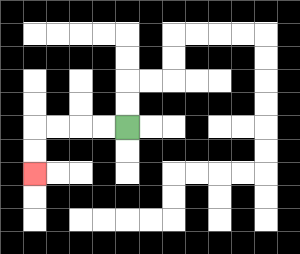{'start': '[5, 5]', 'end': '[1, 7]', 'path_directions': 'L,L,L,L,D,D', 'path_coordinates': '[[5, 5], [4, 5], [3, 5], [2, 5], [1, 5], [1, 6], [1, 7]]'}